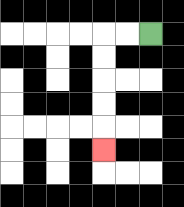{'start': '[6, 1]', 'end': '[4, 6]', 'path_directions': 'L,L,D,D,D,D,D', 'path_coordinates': '[[6, 1], [5, 1], [4, 1], [4, 2], [4, 3], [4, 4], [4, 5], [4, 6]]'}